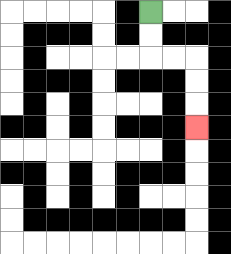{'start': '[6, 0]', 'end': '[8, 5]', 'path_directions': 'D,D,R,R,D,D,D', 'path_coordinates': '[[6, 0], [6, 1], [6, 2], [7, 2], [8, 2], [8, 3], [8, 4], [8, 5]]'}